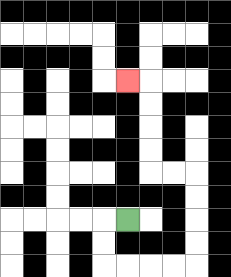{'start': '[5, 9]', 'end': '[5, 3]', 'path_directions': 'L,D,D,R,R,R,R,U,U,U,U,L,L,U,U,U,U,L', 'path_coordinates': '[[5, 9], [4, 9], [4, 10], [4, 11], [5, 11], [6, 11], [7, 11], [8, 11], [8, 10], [8, 9], [8, 8], [8, 7], [7, 7], [6, 7], [6, 6], [6, 5], [6, 4], [6, 3], [5, 3]]'}